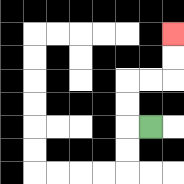{'start': '[6, 5]', 'end': '[7, 1]', 'path_directions': 'L,U,U,R,R,U,U', 'path_coordinates': '[[6, 5], [5, 5], [5, 4], [5, 3], [6, 3], [7, 3], [7, 2], [7, 1]]'}